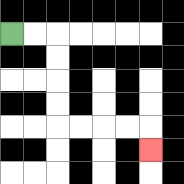{'start': '[0, 1]', 'end': '[6, 6]', 'path_directions': 'R,R,D,D,D,D,R,R,R,R,D', 'path_coordinates': '[[0, 1], [1, 1], [2, 1], [2, 2], [2, 3], [2, 4], [2, 5], [3, 5], [4, 5], [5, 5], [6, 5], [6, 6]]'}